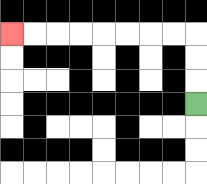{'start': '[8, 4]', 'end': '[0, 1]', 'path_directions': 'U,U,U,L,L,L,L,L,L,L,L', 'path_coordinates': '[[8, 4], [8, 3], [8, 2], [8, 1], [7, 1], [6, 1], [5, 1], [4, 1], [3, 1], [2, 1], [1, 1], [0, 1]]'}